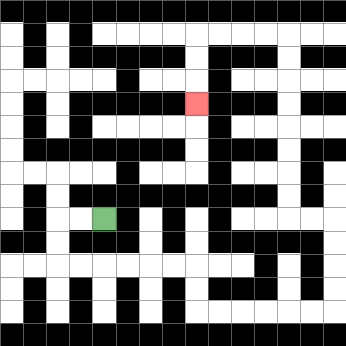{'start': '[4, 9]', 'end': '[8, 4]', 'path_directions': 'L,L,D,D,R,R,R,R,R,R,D,D,R,R,R,R,R,R,U,U,U,U,L,L,U,U,U,U,U,U,U,U,L,L,L,L,D,D,D', 'path_coordinates': '[[4, 9], [3, 9], [2, 9], [2, 10], [2, 11], [3, 11], [4, 11], [5, 11], [6, 11], [7, 11], [8, 11], [8, 12], [8, 13], [9, 13], [10, 13], [11, 13], [12, 13], [13, 13], [14, 13], [14, 12], [14, 11], [14, 10], [14, 9], [13, 9], [12, 9], [12, 8], [12, 7], [12, 6], [12, 5], [12, 4], [12, 3], [12, 2], [12, 1], [11, 1], [10, 1], [9, 1], [8, 1], [8, 2], [8, 3], [8, 4]]'}